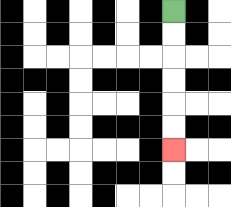{'start': '[7, 0]', 'end': '[7, 6]', 'path_directions': 'D,D,D,D,D,D', 'path_coordinates': '[[7, 0], [7, 1], [7, 2], [7, 3], [7, 4], [7, 5], [7, 6]]'}